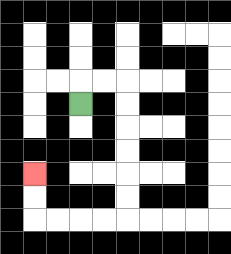{'start': '[3, 4]', 'end': '[1, 7]', 'path_directions': 'U,R,R,D,D,D,D,D,D,L,L,L,L,U,U', 'path_coordinates': '[[3, 4], [3, 3], [4, 3], [5, 3], [5, 4], [5, 5], [5, 6], [5, 7], [5, 8], [5, 9], [4, 9], [3, 9], [2, 9], [1, 9], [1, 8], [1, 7]]'}